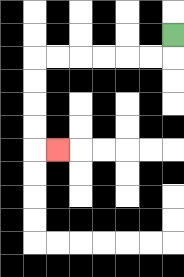{'start': '[7, 1]', 'end': '[2, 6]', 'path_directions': 'D,L,L,L,L,L,L,D,D,D,D,R', 'path_coordinates': '[[7, 1], [7, 2], [6, 2], [5, 2], [4, 2], [3, 2], [2, 2], [1, 2], [1, 3], [1, 4], [1, 5], [1, 6], [2, 6]]'}